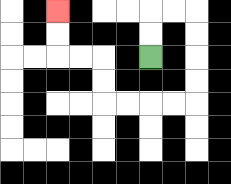{'start': '[6, 2]', 'end': '[2, 0]', 'path_directions': 'U,U,R,R,D,D,D,D,L,L,L,L,U,U,L,L,U,U', 'path_coordinates': '[[6, 2], [6, 1], [6, 0], [7, 0], [8, 0], [8, 1], [8, 2], [8, 3], [8, 4], [7, 4], [6, 4], [5, 4], [4, 4], [4, 3], [4, 2], [3, 2], [2, 2], [2, 1], [2, 0]]'}